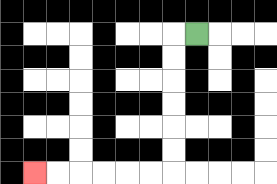{'start': '[8, 1]', 'end': '[1, 7]', 'path_directions': 'L,D,D,D,D,D,D,L,L,L,L,L,L', 'path_coordinates': '[[8, 1], [7, 1], [7, 2], [7, 3], [7, 4], [7, 5], [7, 6], [7, 7], [6, 7], [5, 7], [4, 7], [3, 7], [2, 7], [1, 7]]'}